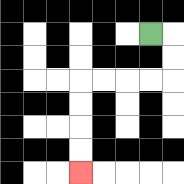{'start': '[6, 1]', 'end': '[3, 7]', 'path_directions': 'R,D,D,L,L,L,L,D,D,D,D', 'path_coordinates': '[[6, 1], [7, 1], [7, 2], [7, 3], [6, 3], [5, 3], [4, 3], [3, 3], [3, 4], [3, 5], [3, 6], [3, 7]]'}